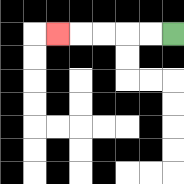{'start': '[7, 1]', 'end': '[2, 1]', 'path_directions': 'L,L,L,L,L', 'path_coordinates': '[[7, 1], [6, 1], [5, 1], [4, 1], [3, 1], [2, 1]]'}